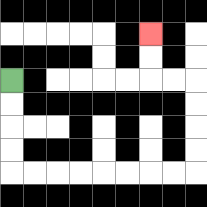{'start': '[0, 3]', 'end': '[6, 1]', 'path_directions': 'D,D,D,D,R,R,R,R,R,R,R,R,U,U,U,U,L,L,U,U', 'path_coordinates': '[[0, 3], [0, 4], [0, 5], [0, 6], [0, 7], [1, 7], [2, 7], [3, 7], [4, 7], [5, 7], [6, 7], [7, 7], [8, 7], [8, 6], [8, 5], [8, 4], [8, 3], [7, 3], [6, 3], [6, 2], [6, 1]]'}